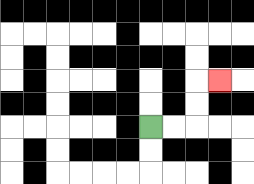{'start': '[6, 5]', 'end': '[9, 3]', 'path_directions': 'R,R,U,U,R', 'path_coordinates': '[[6, 5], [7, 5], [8, 5], [8, 4], [8, 3], [9, 3]]'}